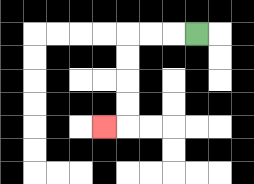{'start': '[8, 1]', 'end': '[4, 5]', 'path_directions': 'L,L,L,D,D,D,D,L', 'path_coordinates': '[[8, 1], [7, 1], [6, 1], [5, 1], [5, 2], [5, 3], [5, 4], [5, 5], [4, 5]]'}